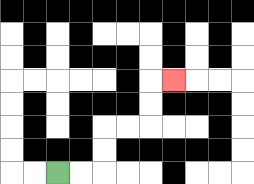{'start': '[2, 7]', 'end': '[7, 3]', 'path_directions': 'R,R,U,U,R,R,U,U,R', 'path_coordinates': '[[2, 7], [3, 7], [4, 7], [4, 6], [4, 5], [5, 5], [6, 5], [6, 4], [6, 3], [7, 3]]'}